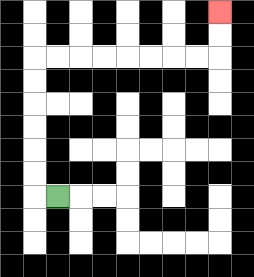{'start': '[2, 8]', 'end': '[9, 0]', 'path_directions': 'L,U,U,U,U,U,U,R,R,R,R,R,R,R,R,U,U', 'path_coordinates': '[[2, 8], [1, 8], [1, 7], [1, 6], [1, 5], [1, 4], [1, 3], [1, 2], [2, 2], [3, 2], [4, 2], [5, 2], [6, 2], [7, 2], [8, 2], [9, 2], [9, 1], [9, 0]]'}